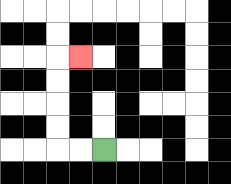{'start': '[4, 6]', 'end': '[3, 2]', 'path_directions': 'L,L,U,U,U,U,R', 'path_coordinates': '[[4, 6], [3, 6], [2, 6], [2, 5], [2, 4], [2, 3], [2, 2], [3, 2]]'}